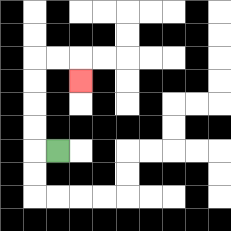{'start': '[2, 6]', 'end': '[3, 3]', 'path_directions': 'L,U,U,U,U,R,R,D', 'path_coordinates': '[[2, 6], [1, 6], [1, 5], [1, 4], [1, 3], [1, 2], [2, 2], [3, 2], [3, 3]]'}